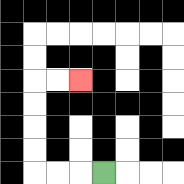{'start': '[4, 7]', 'end': '[3, 3]', 'path_directions': 'L,L,L,U,U,U,U,R,R', 'path_coordinates': '[[4, 7], [3, 7], [2, 7], [1, 7], [1, 6], [1, 5], [1, 4], [1, 3], [2, 3], [3, 3]]'}